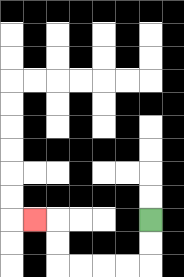{'start': '[6, 9]', 'end': '[1, 9]', 'path_directions': 'D,D,L,L,L,L,U,U,L', 'path_coordinates': '[[6, 9], [6, 10], [6, 11], [5, 11], [4, 11], [3, 11], [2, 11], [2, 10], [2, 9], [1, 9]]'}